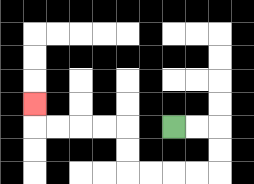{'start': '[7, 5]', 'end': '[1, 4]', 'path_directions': 'R,R,D,D,L,L,L,L,U,U,L,L,L,L,U', 'path_coordinates': '[[7, 5], [8, 5], [9, 5], [9, 6], [9, 7], [8, 7], [7, 7], [6, 7], [5, 7], [5, 6], [5, 5], [4, 5], [3, 5], [2, 5], [1, 5], [1, 4]]'}